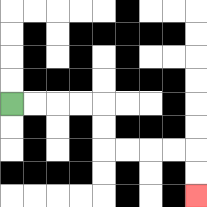{'start': '[0, 4]', 'end': '[8, 8]', 'path_directions': 'R,R,R,R,D,D,R,R,R,R,D,D', 'path_coordinates': '[[0, 4], [1, 4], [2, 4], [3, 4], [4, 4], [4, 5], [4, 6], [5, 6], [6, 6], [7, 6], [8, 6], [8, 7], [8, 8]]'}